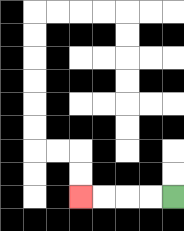{'start': '[7, 8]', 'end': '[3, 8]', 'path_directions': 'L,L,L,L', 'path_coordinates': '[[7, 8], [6, 8], [5, 8], [4, 8], [3, 8]]'}